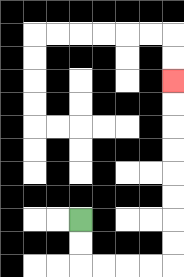{'start': '[3, 9]', 'end': '[7, 3]', 'path_directions': 'D,D,R,R,R,R,U,U,U,U,U,U,U,U', 'path_coordinates': '[[3, 9], [3, 10], [3, 11], [4, 11], [5, 11], [6, 11], [7, 11], [7, 10], [7, 9], [7, 8], [7, 7], [7, 6], [7, 5], [7, 4], [7, 3]]'}